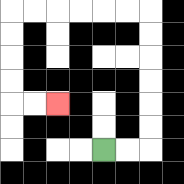{'start': '[4, 6]', 'end': '[2, 4]', 'path_directions': 'R,R,U,U,U,U,U,U,L,L,L,L,L,L,D,D,D,D,R,R', 'path_coordinates': '[[4, 6], [5, 6], [6, 6], [6, 5], [6, 4], [6, 3], [6, 2], [6, 1], [6, 0], [5, 0], [4, 0], [3, 0], [2, 0], [1, 0], [0, 0], [0, 1], [0, 2], [0, 3], [0, 4], [1, 4], [2, 4]]'}